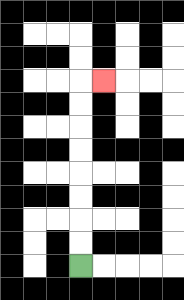{'start': '[3, 11]', 'end': '[4, 3]', 'path_directions': 'U,U,U,U,U,U,U,U,R', 'path_coordinates': '[[3, 11], [3, 10], [3, 9], [3, 8], [3, 7], [3, 6], [3, 5], [3, 4], [3, 3], [4, 3]]'}